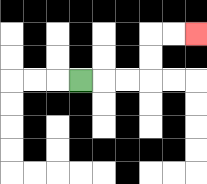{'start': '[3, 3]', 'end': '[8, 1]', 'path_directions': 'R,R,R,U,U,R,R', 'path_coordinates': '[[3, 3], [4, 3], [5, 3], [6, 3], [6, 2], [6, 1], [7, 1], [8, 1]]'}